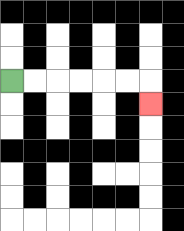{'start': '[0, 3]', 'end': '[6, 4]', 'path_directions': 'R,R,R,R,R,R,D', 'path_coordinates': '[[0, 3], [1, 3], [2, 3], [3, 3], [4, 3], [5, 3], [6, 3], [6, 4]]'}